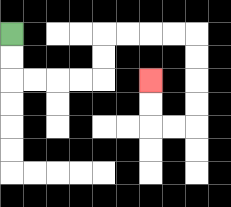{'start': '[0, 1]', 'end': '[6, 3]', 'path_directions': 'D,D,R,R,R,R,U,U,R,R,R,R,D,D,D,D,L,L,U,U', 'path_coordinates': '[[0, 1], [0, 2], [0, 3], [1, 3], [2, 3], [3, 3], [4, 3], [4, 2], [4, 1], [5, 1], [6, 1], [7, 1], [8, 1], [8, 2], [8, 3], [8, 4], [8, 5], [7, 5], [6, 5], [6, 4], [6, 3]]'}